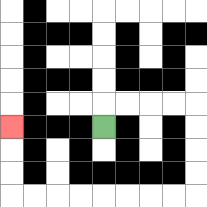{'start': '[4, 5]', 'end': '[0, 5]', 'path_directions': 'U,R,R,R,R,D,D,D,D,L,L,L,L,L,L,L,L,U,U,U', 'path_coordinates': '[[4, 5], [4, 4], [5, 4], [6, 4], [7, 4], [8, 4], [8, 5], [8, 6], [8, 7], [8, 8], [7, 8], [6, 8], [5, 8], [4, 8], [3, 8], [2, 8], [1, 8], [0, 8], [0, 7], [0, 6], [0, 5]]'}